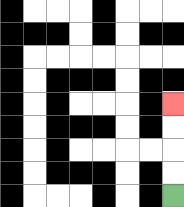{'start': '[7, 8]', 'end': '[7, 4]', 'path_directions': 'U,U,U,U', 'path_coordinates': '[[7, 8], [7, 7], [7, 6], [7, 5], [7, 4]]'}